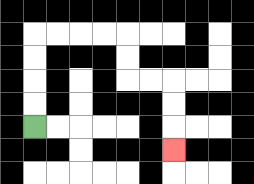{'start': '[1, 5]', 'end': '[7, 6]', 'path_directions': 'U,U,U,U,R,R,R,R,D,D,R,R,D,D,D', 'path_coordinates': '[[1, 5], [1, 4], [1, 3], [1, 2], [1, 1], [2, 1], [3, 1], [4, 1], [5, 1], [5, 2], [5, 3], [6, 3], [7, 3], [7, 4], [7, 5], [7, 6]]'}